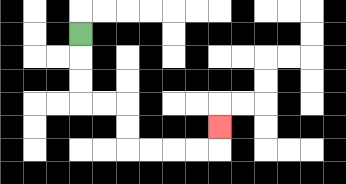{'start': '[3, 1]', 'end': '[9, 5]', 'path_directions': 'D,D,D,R,R,D,D,R,R,R,R,U', 'path_coordinates': '[[3, 1], [3, 2], [3, 3], [3, 4], [4, 4], [5, 4], [5, 5], [5, 6], [6, 6], [7, 6], [8, 6], [9, 6], [9, 5]]'}